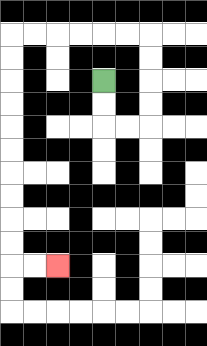{'start': '[4, 3]', 'end': '[2, 11]', 'path_directions': 'D,D,R,R,U,U,U,U,L,L,L,L,L,L,D,D,D,D,D,D,D,D,D,D,R,R', 'path_coordinates': '[[4, 3], [4, 4], [4, 5], [5, 5], [6, 5], [6, 4], [6, 3], [6, 2], [6, 1], [5, 1], [4, 1], [3, 1], [2, 1], [1, 1], [0, 1], [0, 2], [0, 3], [0, 4], [0, 5], [0, 6], [0, 7], [0, 8], [0, 9], [0, 10], [0, 11], [1, 11], [2, 11]]'}